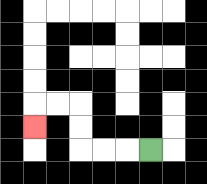{'start': '[6, 6]', 'end': '[1, 5]', 'path_directions': 'L,L,L,U,U,L,L,D', 'path_coordinates': '[[6, 6], [5, 6], [4, 6], [3, 6], [3, 5], [3, 4], [2, 4], [1, 4], [1, 5]]'}